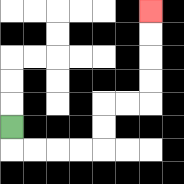{'start': '[0, 5]', 'end': '[6, 0]', 'path_directions': 'D,R,R,R,R,U,U,R,R,U,U,U,U', 'path_coordinates': '[[0, 5], [0, 6], [1, 6], [2, 6], [3, 6], [4, 6], [4, 5], [4, 4], [5, 4], [6, 4], [6, 3], [6, 2], [6, 1], [6, 0]]'}